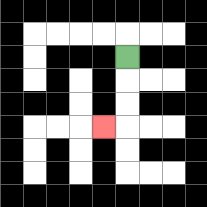{'start': '[5, 2]', 'end': '[4, 5]', 'path_directions': 'D,D,D,L', 'path_coordinates': '[[5, 2], [5, 3], [5, 4], [5, 5], [4, 5]]'}